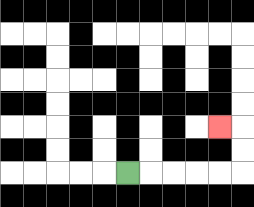{'start': '[5, 7]', 'end': '[9, 5]', 'path_directions': 'R,R,R,R,R,U,U,L', 'path_coordinates': '[[5, 7], [6, 7], [7, 7], [8, 7], [9, 7], [10, 7], [10, 6], [10, 5], [9, 5]]'}